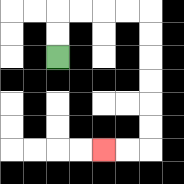{'start': '[2, 2]', 'end': '[4, 6]', 'path_directions': 'U,U,R,R,R,R,D,D,D,D,D,D,L,L', 'path_coordinates': '[[2, 2], [2, 1], [2, 0], [3, 0], [4, 0], [5, 0], [6, 0], [6, 1], [6, 2], [6, 3], [6, 4], [6, 5], [6, 6], [5, 6], [4, 6]]'}